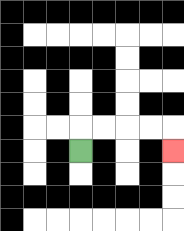{'start': '[3, 6]', 'end': '[7, 6]', 'path_directions': 'U,R,R,R,R,D', 'path_coordinates': '[[3, 6], [3, 5], [4, 5], [5, 5], [6, 5], [7, 5], [7, 6]]'}